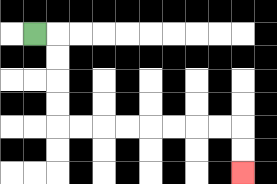{'start': '[1, 1]', 'end': '[10, 7]', 'path_directions': 'R,D,D,D,D,R,R,R,R,R,R,R,R,D,D', 'path_coordinates': '[[1, 1], [2, 1], [2, 2], [2, 3], [2, 4], [2, 5], [3, 5], [4, 5], [5, 5], [6, 5], [7, 5], [8, 5], [9, 5], [10, 5], [10, 6], [10, 7]]'}